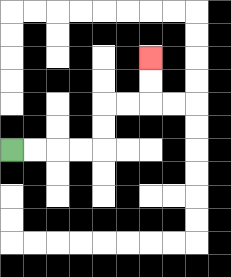{'start': '[0, 6]', 'end': '[6, 2]', 'path_directions': 'R,R,R,R,U,U,R,R,U,U', 'path_coordinates': '[[0, 6], [1, 6], [2, 6], [3, 6], [4, 6], [4, 5], [4, 4], [5, 4], [6, 4], [6, 3], [6, 2]]'}